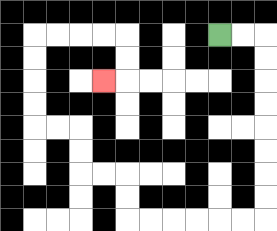{'start': '[9, 1]', 'end': '[4, 3]', 'path_directions': 'R,R,D,D,D,D,D,D,D,D,L,L,L,L,L,L,U,U,L,L,U,U,L,L,U,U,U,U,R,R,R,R,D,D,L', 'path_coordinates': '[[9, 1], [10, 1], [11, 1], [11, 2], [11, 3], [11, 4], [11, 5], [11, 6], [11, 7], [11, 8], [11, 9], [10, 9], [9, 9], [8, 9], [7, 9], [6, 9], [5, 9], [5, 8], [5, 7], [4, 7], [3, 7], [3, 6], [3, 5], [2, 5], [1, 5], [1, 4], [1, 3], [1, 2], [1, 1], [2, 1], [3, 1], [4, 1], [5, 1], [5, 2], [5, 3], [4, 3]]'}